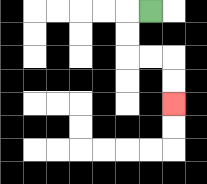{'start': '[6, 0]', 'end': '[7, 4]', 'path_directions': 'L,D,D,R,R,D,D', 'path_coordinates': '[[6, 0], [5, 0], [5, 1], [5, 2], [6, 2], [7, 2], [7, 3], [7, 4]]'}